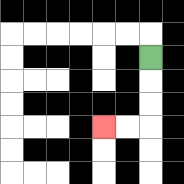{'start': '[6, 2]', 'end': '[4, 5]', 'path_directions': 'D,D,D,L,L', 'path_coordinates': '[[6, 2], [6, 3], [6, 4], [6, 5], [5, 5], [4, 5]]'}